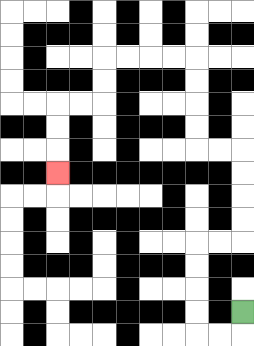{'start': '[10, 13]', 'end': '[2, 7]', 'path_directions': 'D,L,L,U,U,U,U,R,R,U,U,U,U,L,L,U,U,U,U,L,L,L,L,D,D,L,L,D,D,D', 'path_coordinates': '[[10, 13], [10, 14], [9, 14], [8, 14], [8, 13], [8, 12], [8, 11], [8, 10], [9, 10], [10, 10], [10, 9], [10, 8], [10, 7], [10, 6], [9, 6], [8, 6], [8, 5], [8, 4], [8, 3], [8, 2], [7, 2], [6, 2], [5, 2], [4, 2], [4, 3], [4, 4], [3, 4], [2, 4], [2, 5], [2, 6], [2, 7]]'}